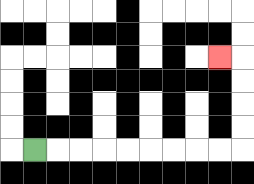{'start': '[1, 6]', 'end': '[9, 2]', 'path_directions': 'R,R,R,R,R,R,R,R,R,U,U,U,U,L', 'path_coordinates': '[[1, 6], [2, 6], [3, 6], [4, 6], [5, 6], [6, 6], [7, 6], [8, 6], [9, 6], [10, 6], [10, 5], [10, 4], [10, 3], [10, 2], [9, 2]]'}